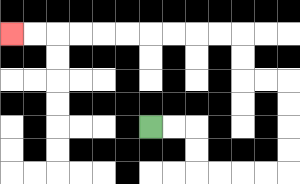{'start': '[6, 5]', 'end': '[0, 1]', 'path_directions': 'R,R,D,D,R,R,R,R,U,U,U,U,L,L,U,U,L,L,L,L,L,L,L,L,L,L', 'path_coordinates': '[[6, 5], [7, 5], [8, 5], [8, 6], [8, 7], [9, 7], [10, 7], [11, 7], [12, 7], [12, 6], [12, 5], [12, 4], [12, 3], [11, 3], [10, 3], [10, 2], [10, 1], [9, 1], [8, 1], [7, 1], [6, 1], [5, 1], [4, 1], [3, 1], [2, 1], [1, 1], [0, 1]]'}